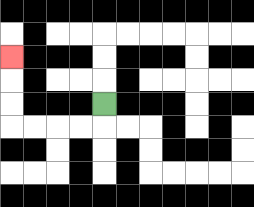{'start': '[4, 4]', 'end': '[0, 2]', 'path_directions': 'D,L,L,L,L,U,U,U', 'path_coordinates': '[[4, 4], [4, 5], [3, 5], [2, 5], [1, 5], [0, 5], [0, 4], [0, 3], [0, 2]]'}